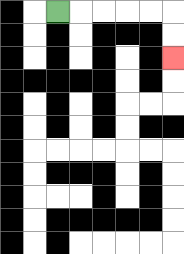{'start': '[2, 0]', 'end': '[7, 2]', 'path_directions': 'R,R,R,R,R,D,D', 'path_coordinates': '[[2, 0], [3, 0], [4, 0], [5, 0], [6, 0], [7, 0], [7, 1], [7, 2]]'}